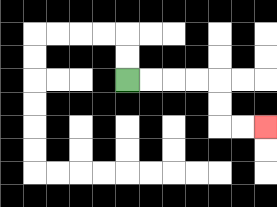{'start': '[5, 3]', 'end': '[11, 5]', 'path_directions': 'R,R,R,R,D,D,R,R', 'path_coordinates': '[[5, 3], [6, 3], [7, 3], [8, 3], [9, 3], [9, 4], [9, 5], [10, 5], [11, 5]]'}